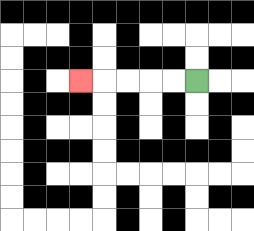{'start': '[8, 3]', 'end': '[3, 3]', 'path_directions': 'L,L,L,L,L', 'path_coordinates': '[[8, 3], [7, 3], [6, 3], [5, 3], [4, 3], [3, 3]]'}